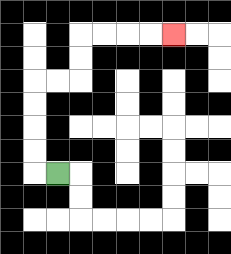{'start': '[2, 7]', 'end': '[7, 1]', 'path_directions': 'L,U,U,U,U,R,R,U,U,R,R,R,R', 'path_coordinates': '[[2, 7], [1, 7], [1, 6], [1, 5], [1, 4], [1, 3], [2, 3], [3, 3], [3, 2], [3, 1], [4, 1], [5, 1], [6, 1], [7, 1]]'}